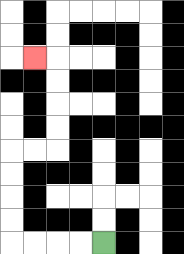{'start': '[4, 10]', 'end': '[1, 2]', 'path_directions': 'L,L,L,L,U,U,U,U,R,R,U,U,U,U,L', 'path_coordinates': '[[4, 10], [3, 10], [2, 10], [1, 10], [0, 10], [0, 9], [0, 8], [0, 7], [0, 6], [1, 6], [2, 6], [2, 5], [2, 4], [2, 3], [2, 2], [1, 2]]'}